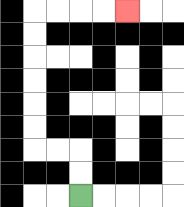{'start': '[3, 8]', 'end': '[5, 0]', 'path_directions': 'U,U,L,L,U,U,U,U,U,U,R,R,R,R', 'path_coordinates': '[[3, 8], [3, 7], [3, 6], [2, 6], [1, 6], [1, 5], [1, 4], [1, 3], [1, 2], [1, 1], [1, 0], [2, 0], [3, 0], [4, 0], [5, 0]]'}